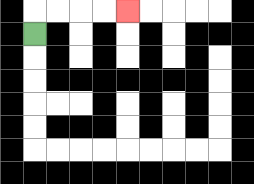{'start': '[1, 1]', 'end': '[5, 0]', 'path_directions': 'U,R,R,R,R', 'path_coordinates': '[[1, 1], [1, 0], [2, 0], [3, 0], [4, 0], [5, 0]]'}